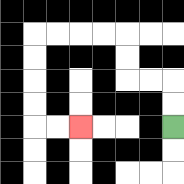{'start': '[7, 5]', 'end': '[3, 5]', 'path_directions': 'U,U,L,L,U,U,L,L,L,L,D,D,D,D,R,R', 'path_coordinates': '[[7, 5], [7, 4], [7, 3], [6, 3], [5, 3], [5, 2], [5, 1], [4, 1], [3, 1], [2, 1], [1, 1], [1, 2], [1, 3], [1, 4], [1, 5], [2, 5], [3, 5]]'}